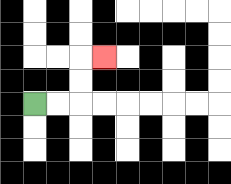{'start': '[1, 4]', 'end': '[4, 2]', 'path_directions': 'R,R,U,U,R', 'path_coordinates': '[[1, 4], [2, 4], [3, 4], [3, 3], [3, 2], [4, 2]]'}